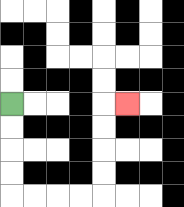{'start': '[0, 4]', 'end': '[5, 4]', 'path_directions': 'D,D,D,D,R,R,R,R,U,U,U,U,R', 'path_coordinates': '[[0, 4], [0, 5], [0, 6], [0, 7], [0, 8], [1, 8], [2, 8], [3, 8], [4, 8], [4, 7], [4, 6], [4, 5], [4, 4], [5, 4]]'}